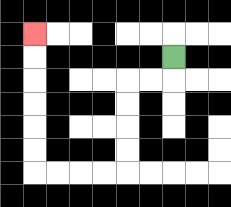{'start': '[7, 2]', 'end': '[1, 1]', 'path_directions': 'D,L,L,D,D,D,D,L,L,L,L,U,U,U,U,U,U', 'path_coordinates': '[[7, 2], [7, 3], [6, 3], [5, 3], [5, 4], [5, 5], [5, 6], [5, 7], [4, 7], [3, 7], [2, 7], [1, 7], [1, 6], [1, 5], [1, 4], [1, 3], [1, 2], [1, 1]]'}